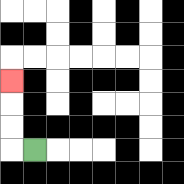{'start': '[1, 6]', 'end': '[0, 3]', 'path_directions': 'L,U,U,U', 'path_coordinates': '[[1, 6], [0, 6], [0, 5], [0, 4], [0, 3]]'}